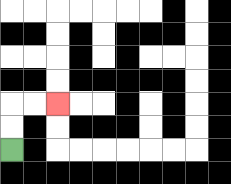{'start': '[0, 6]', 'end': '[2, 4]', 'path_directions': 'U,U,R,R', 'path_coordinates': '[[0, 6], [0, 5], [0, 4], [1, 4], [2, 4]]'}